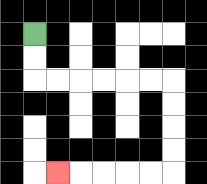{'start': '[1, 1]', 'end': '[2, 7]', 'path_directions': 'D,D,R,R,R,R,R,R,D,D,D,D,L,L,L,L,L', 'path_coordinates': '[[1, 1], [1, 2], [1, 3], [2, 3], [3, 3], [4, 3], [5, 3], [6, 3], [7, 3], [7, 4], [7, 5], [7, 6], [7, 7], [6, 7], [5, 7], [4, 7], [3, 7], [2, 7]]'}